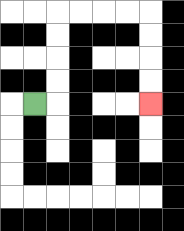{'start': '[1, 4]', 'end': '[6, 4]', 'path_directions': 'R,U,U,U,U,R,R,R,R,D,D,D,D', 'path_coordinates': '[[1, 4], [2, 4], [2, 3], [2, 2], [2, 1], [2, 0], [3, 0], [4, 0], [5, 0], [6, 0], [6, 1], [6, 2], [6, 3], [6, 4]]'}